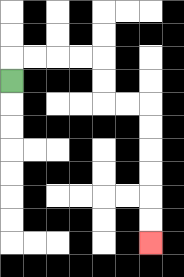{'start': '[0, 3]', 'end': '[6, 10]', 'path_directions': 'U,R,R,R,R,D,D,R,R,D,D,D,D,D,D', 'path_coordinates': '[[0, 3], [0, 2], [1, 2], [2, 2], [3, 2], [4, 2], [4, 3], [4, 4], [5, 4], [6, 4], [6, 5], [6, 6], [6, 7], [6, 8], [6, 9], [6, 10]]'}